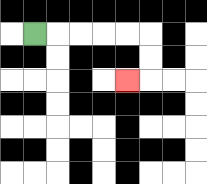{'start': '[1, 1]', 'end': '[5, 3]', 'path_directions': 'R,R,R,R,R,D,D,L', 'path_coordinates': '[[1, 1], [2, 1], [3, 1], [4, 1], [5, 1], [6, 1], [6, 2], [6, 3], [5, 3]]'}